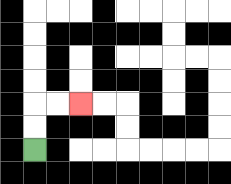{'start': '[1, 6]', 'end': '[3, 4]', 'path_directions': 'U,U,R,R', 'path_coordinates': '[[1, 6], [1, 5], [1, 4], [2, 4], [3, 4]]'}